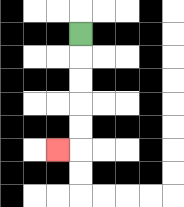{'start': '[3, 1]', 'end': '[2, 6]', 'path_directions': 'D,D,D,D,D,L', 'path_coordinates': '[[3, 1], [3, 2], [3, 3], [3, 4], [3, 5], [3, 6], [2, 6]]'}